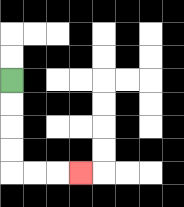{'start': '[0, 3]', 'end': '[3, 7]', 'path_directions': 'D,D,D,D,R,R,R', 'path_coordinates': '[[0, 3], [0, 4], [0, 5], [0, 6], [0, 7], [1, 7], [2, 7], [3, 7]]'}